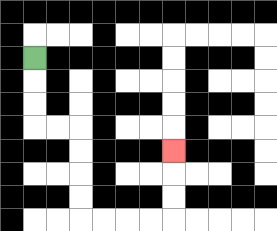{'start': '[1, 2]', 'end': '[7, 6]', 'path_directions': 'D,D,D,R,R,D,D,D,D,R,R,R,R,U,U,U', 'path_coordinates': '[[1, 2], [1, 3], [1, 4], [1, 5], [2, 5], [3, 5], [3, 6], [3, 7], [3, 8], [3, 9], [4, 9], [5, 9], [6, 9], [7, 9], [7, 8], [7, 7], [7, 6]]'}